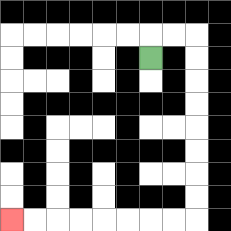{'start': '[6, 2]', 'end': '[0, 9]', 'path_directions': 'U,R,R,D,D,D,D,D,D,D,D,L,L,L,L,L,L,L,L', 'path_coordinates': '[[6, 2], [6, 1], [7, 1], [8, 1], [8, 2], [8, 3], [8, 4], [8, 5], [8, 6], [8, 7], [8, 8], [8, 9], [7, 9], [6, 9], [5, 9], [4, 9], [3, 9], [2, 9], [1, 9], [0, 9]]'}